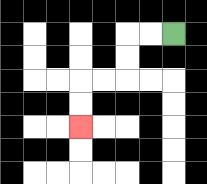{'start': '[7, 1]', 'end': '[3, 5]', 'path_directions': 'L,L,D,D,L,L,D,D', 'path_coordinates': '[[7, 1], [6, 1], [5, 1], [5, 2], [5, 3], [4, 3], [3, 3], [3, 4], [3, 5]]'}